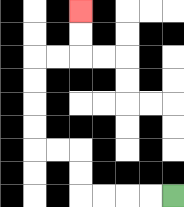{'start': '[7, 8]', 'end': '[3, 0]', 'path_directions': 'L,L,L,L,U,U,L,L,U,U,U,U,R,R,U,U', 'path_coordinates': '[[7, 8], [6, 8], [5, 8], [4, 8], [3, 8], [3, 7], [3, 6], [2, 6], [1, 6], [1, 5], [1, 4], [1, 3], [1, 2], [2, 2], [3, 2], [3, 1], [3, 0]]'}